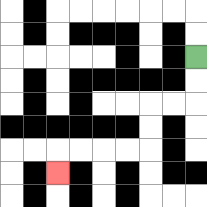{'start': '[8, 2]', 'end': '[2, 7]', 'path_directions': 'D,D,L,L,D,D,L,L,L,L,D', 'path_coordinates': '[[8, 2], [8, 3], [8, 4], [7, 4], [6, 4], [6, 5], [6, 6], [5, 6], [4, 6], [3, 6], [2, 6], [2, 7]]'}